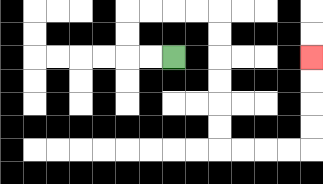{'start': '[7, 2]', 'end': '[13, 2]', 'path_directions': 'L,L,U,U,R,R,R,R,D,D,D,D,D,D,R,R,R,R,U,U,U,U', 'path_coordinates': '[[7, 2], [6, 2], [5, 2], [5, 1], [5, 0], [6, 0], [7, 0], [8, 0], [9, 0], [9, 1], [9, 2], [9, 3], [9, 4], [9, 5], [9, 6], [10, 6], [11, 6], [12, 6], [13, 6], [13, 5], [13, 4], [13, 3], [13, 2]]'}